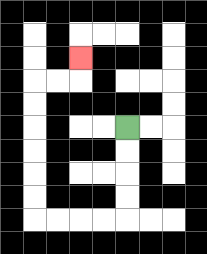{'start': '[5, 5]', 'end': '[3, 2]', 'path_directions': 'D,D,D,D,L,L,L,L,U,U,U,U,U,U,R,R,U', 'path_coordinates': '[[5, 5], [5, 6], [5, 7], [5, 8], [5, 9], [4, 9], [3, 9], [2, 9], [1, 9], [1, 8], [1, 7], [1, 6], [1, 5], [1, 4], [1, 3], [2, 3], [3, 3], [3, 2]]'}